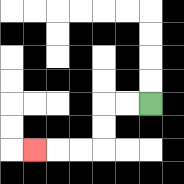{'start': '[6, 4]', 'end': '[1, 6]', 'path_directions': 'L,L,D,D,L,L,L', 'path_coordinates': '[[6, 4], [5, 4], [4, 4], [4, 5], [4, 6], [3, 6], [2, 6], [1, 6]]'}